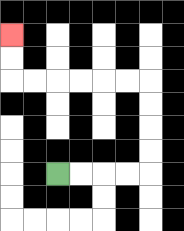{'start': '[2, 7]', 'end': '[0, 1]', 'path_directions': 'R,R,R,R,U,U,U,U,L,L,L,L,L,L,U,U', 'path_coordinates': '[[2, 7], [3, 7], [4, 7], [5, 7], [6, 7], [6, 6], [6, 5], [6, 4], [6, 3], [5, 3], [4, 3], [3, 3], [2, 3], [1, 3], [0, 3], [0, 2], [0, 1]]'}